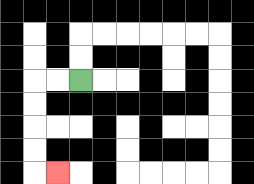{'start': '[3, 3]', 'end': '[2, 7]', 'path_directions': 'L,L,D,D,D,D,R', 'path_coordinates': '[[3, 3], [2, 3], [1, 3], [1, 4], [1, 5], [1, 6], [1, 7], [2, 7]]'}